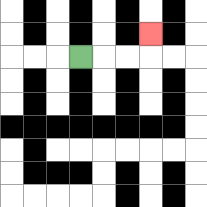{'start': '[3, 2]', 'end': '[6, 1]', 'path_directions': 'R,R,R,U', 'path_coordinates': '[[3, 2], [4, 2], [5, 2], [6, 2], [6, 1]]'}